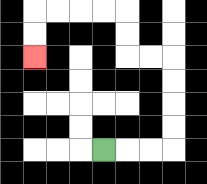{'start': '[4, 6]', 'end': '[1, 2]', 'path_directions': 'R,R,R,U,U,U,U,L,L,U,U,L,L,L,L,D,D', 'path_coordinates': '[[4, 6], [5, 6], [6, 6], [7, 6], [7, 5], [7, 4], [7, 3], [7, 2], [6, 2], [5, 2], [5, 1], [5, 0], [4, 0], [3, 0], [2, 0], [1, 0], [1, 1], [1, 2]]'}